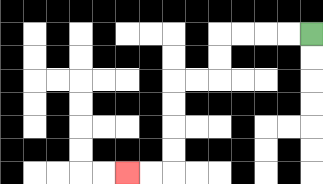{'start': '[13, 1]', 'end': '[5, 7]', 'path_directions': 'L,L,L,L,D,D,L,L,D,D,D,D,L,L', 'path_coordinates': '[[13, 1], [12, 1], [11, 1], [10, 1], [9, 1], [9, 2], [9, 3], [8, 3], [7, 3], [7, 4], [7, 5], [7, 6], [7, 7], [6, 7], [5, 7]]'}